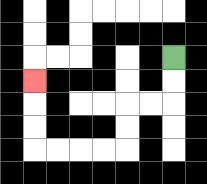{'start': '[7, 2]', 'end': '[1, 3]', 'path_directions': 'D,D,L,L,D,D,L,L,L,L,U,U,U', 'path_coordinates': '[[7, 2], [7, 3], [7, 4], [6, 4], [5, 4], [5, 5], [5, 6], [4, 6], [3, 6], [2, 6], [1, 6], [1, 5], [1, 4], [1, 3]]'}